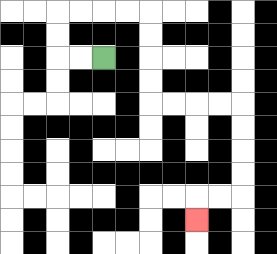{'start': '[4, 2]', 'end': '[8, 9]', 'path_directions': 'L,L,U,U,R,R,R,R,D,D,D,D,R,R,R,R,D,D,D,D,L,L,D', 'path_coordinates': '[[4, 2], [3, 2], [2, 2], [2, 1], [2, 0], [3, 0], [4, 0], [5, 0], [6, 0], [6, 1], [6, 2], [6, 3], [6, 4], [7, 4], [8, 4], [9, 4], [10, 4], [10, 5], [10, 6], [10, 7], [10, 8], [9, 8], [8, 8], [8, 9]]'}